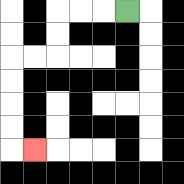{'start': '[5, 0]', 'end': '[1, 6]', 'path_directions': 'L,L,L,D,D,L,L,D,D,D,D,R', 'path_coordinates': '[[5, 0], [4, 0], [3, 0], [2, 0], [2, 1], [2, 2], [1, 2], [0, 2], [0, 3], [0, 4], [0, 5], [0, 6], [1, 6]]'}